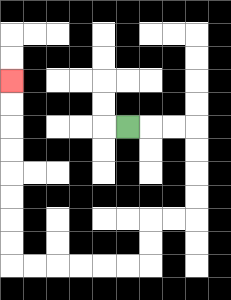{'start': '[5, 5]', 'end': '[0, 3]', 'path_directions': 'R,R,R,D,D,D,D,L,L,D,D,L,L,L,L,L,L,U,U,U,U,U,U,U,U', 'path_coordinates': '[[5, 5], [6, 5], [7, 5], [8, 5], [8, 6], [8, 7], [8, 8], [8, 9], [7, 9], [6, 9], [6, 10], [6, 11], [5, 11], [4, 11], [3, 11], [2, 11], [1, 11], [0, 11], [0, 10], [0, 9], [0, 8], [0, 7], [0, 6], [0, 5], [0, 4], [0, 3]]'}